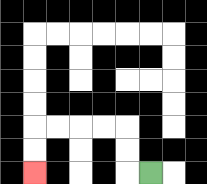{'start': '[6, 7]', 'end': '[1, 7]', 'path_directions': 'L,U,U,L,L,L,L,D,D', 'path_coordinates': '[[6, 7], [5, 7], [5, 6], [5, 5], [4, 5], [3, 5], [2, 5], [1, 5], [1, 6], [1, 7]]'}